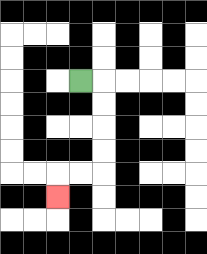{'start': '[3, 3]', 'end': '[2, 8]', 'path_directions': 'R,D,D,D,D,L,L,D', 'path_coordinates': '[[3, 3], [4, 3], [4, 4], [4, 5], [4, 6], [4, 7], [3, 7], [2, 7], [2, 8]]'}